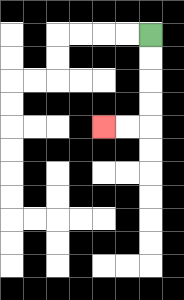{'start': '[6, 1]', 'end': '[4, 5]', 'path_directions': 'D,D,D,D,L,L', 'path_coordinates': '[[6, 1], [6, 2], [6, 3], [6, 4], [6, 5], [5, 5], [4, 5]]'}